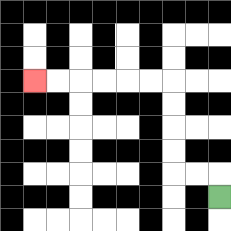{'start': '[9, 8]', 'end': '[1, 3]', 'path_directions': 'U,L,L,U,U,U,U,L,L,L,L,L,L', 'path_coordinates': '[[9, 8], [9, 7], [8, 7], [7, 7], [7, 6], [7, 5], [7, 4], [7, 3], [6, 3], [5, 3], [4, 3], [3, 3], [2, 3], [1, 3]]'}